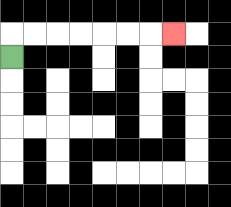{'start': '[0, 2]', 'end': '[7, 1]', 'path_directions': 'U,R,R,R,R,R,R,R', 'path_coordinates': '[[0, 2], [0, 1], [1, 1], [2, 1], [3, 1], [4, 1], [5, 1], [6, 1], [7, 1]]'}